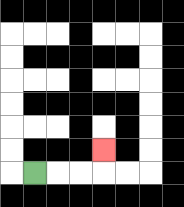{'start': '[1, 7]', 'end': '[4, 6]', 'path_directions': 'R,R,R,U', 'path_coordinates': '[[1, 7], [2, 7], [3, 7], [4, 7], [4, 6]]'}